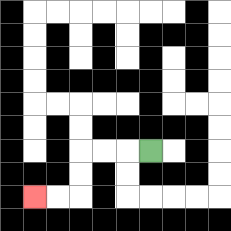{'start': '[6, 6]', 'end': '[1, 8]', 'path_directions': 'L,L,L,D,D,L,L', 'path_coordinates': '[[6, 6], [5, 6], [4, 6], [3, 6], [3, 7], [3, 8], [2, 8], [1, 8]]'}